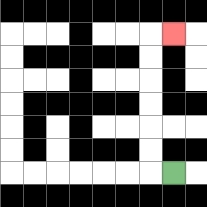{'start': '[7, 7]', 'end': '[7, 1]', 'path_directions': 'L,U,U,U,U,U,U,R', 'path_coordinates': '[[7, 7], [6, 7], [6, 6], [6, 5], [6, 4], [6, 3], [6, 2], [6, 1], [7, 1]]'}